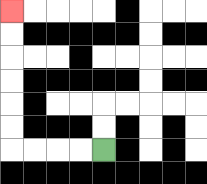{'start': '[4, 6]', 'end': '[0, 0]', 'path_directions': 'L,L,L,L,U,U,U,U,U,U', 'path_coordinates': '[[4, 6], [3, 6], [2, 6], [1, 6], [0, 6], [0, 5], [0, 4], [0, 3], [0, 2], [0, 1], [0, 0]]'}